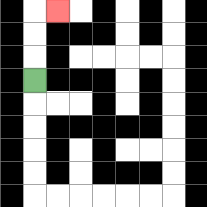{'start': '[1, 3]', 'end': '[2, 0]', 'path_directions': 'U,U,U,R', 'path_coordinates': '[[1, 3], [1, 2], [1, 1], [1, 0], [2, 0]]'}